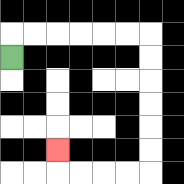{'start': '[0, 2]', 'end': '[2, 6]', 'path_directions': 'U,R,R,R,R,R,R,D,D,D,D,D,D,L,L,L,L,U', 'path_coordinates': '[[0, 2], [0, 1], [1, 1], [2, 1], [3, 1], [4, 1], [5, 1], [6, 1], [6, 2], [6, 3], [6, 4], [6, 5], [6, 6], [6, 7], [5, 7], [4, 7], [3, 7], [2, 7], [2, 6]]'}